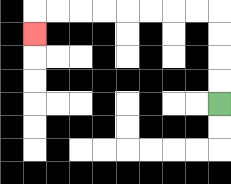{'start': '[9, 4]', 'end': '[1, 1]', 'path_directions': 'U,U,U,U,L,L,L,L,L,L,L,L,D', 'path_coordinates': '[[9, 4], [9, 3], [9, 2], [9, 1], [9, 0], [8, 0], [7, 0], [6, 0], [5, 0], [4, 0], [3, 0], [2, 0], [1, 0], [1, 1]]'}